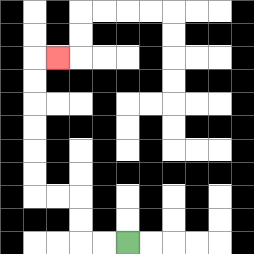{'start': '[5, 10]', 'end': '[2, 2]', 'path_directions': 'L,L,U,U,L,L,U,U,U,U,U,U,R', 'path_coordinates': '[[5, 10], [4, 10], [3, 10], [3, 9], [3, 8], [2, 8], [1, 8], [1, 7], [1, 6], [1, 5], [1, 4], [1, 3], [1, 2], [2, 2]]'}